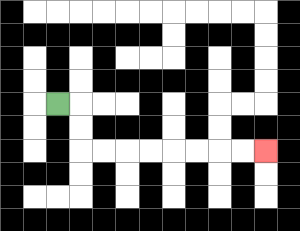{'start': '[2, 4]', 'end': '[11, 6]', 'path_directions': 'R,D,D,R,R,R,R,R,R,R,R', 'path_coordinates': '[[2, 4], [3, 4], [3, 5], [3, 6], [4, 6], [5, 6], [6, 6], [7, 6], [8, 6], [9, 6], [10, 6], [11, 6]]'}